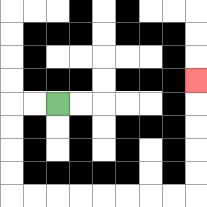{'start': '[2, 4]', 'end': '[8, 3]', 'path_directions': 'L,L,D,D,D,D,R,R,R,R,R,R,R,R,U,U,U,U,U', 'path_coordinates': '[[2, 4], [1, 4], [0, 4], [0, 5], [0, 6], [0, 7], [0, 8], [1, 8], [2, 8], [3, 8], [4, 8], [5, 8], [6, 8], [7, 8], [8, 8], [8, 7], [8, 6], [8, 5], [8, 4], [8, 3]]'}